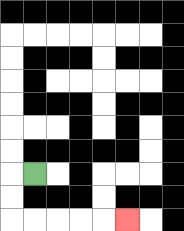{'start': '[1, 7]', 'end': '[5, 9]', 'path_directions': 'L,D,D,R,R,R,R,R', 'path_coordinates': '[[1, 7], [0, 7], [0, 8], [0, 9], [1, 9], [2, 9], [3, 9], [4, 9], [5, 9]]'}